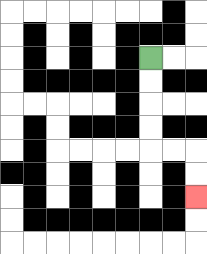{'start': '[6, 2]', 'end': '[8, 8]', 'path_directions': 'D,D,D,D,R,R,D,D', 'path_coordinates': '[[6, 2], [6, 3], [6, 4], [6, 5], [6, 6], [7, 6], [8, 6], [8, 7], [8, 8]]'}